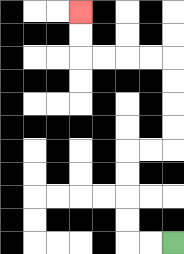{'start': '[7, 10]', 'end': '[3, 0]', 'path_directions': 'L,L,U,U,U,U,R,R,U,U,U,U,L,L,L,L,U,U', 'path_coordinates': '[[7, 10], [6, 10], [5, 10], [5, 9], [5, 8], [5, 7], [5, 6], [6, 6], [7, 6], [7, 5], [7, 4], [7, 3], [7, 2], [6, 2], [5, 2], [4, 2], [3, 2], [3, 1], [3, 0]]'}